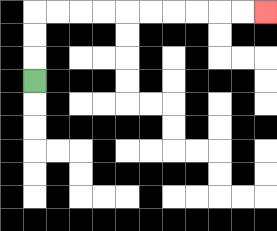{'start': '[1, 3]', 'end': '[11, 0]', 'path_directions': 'U,U,U,R,R,R,R,R,R,R,R,R,R', 'path_coordinates': '[[1, 3], [1, 2], [1, 1], [1, 0], [2, 0], [3, 0], [4, 0], [5, 0], [6, 0], [7, 0], [8, 0], [9, 0], [10, 0], [11, 0]]'}